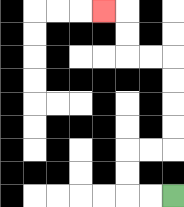{'start': '[7, 8]', 'end': '[4, 0]', 'path_directions': 'L,L,U,U,R,R,U,U,U,U,L,L,U,U,L', 'path_coordinates': '[[7, 8], [6, 8], [5, 8], [5, 7], [5, 6], [6, 6], [7, 6], [7, 5], [7, 4], [7, 3], [7, 2], [6, 2], [5, 2], [5, 1], [5, 0], [4, 0]]'}